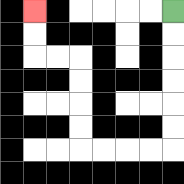{'start': '[7, 0]', 'end': '[1, 0]', 'path_directions': 'D,D,D,D,D,D,L,L,L,L,U,U,U,U,L,L,U,U', 'path_coordinates': '[[7, 0], [7, 1], [7, 2], [7, 3], [7, 4], [7, 5], [7, 6], [6, 6], [5, 6], [4, 6], [3, 6], [3, 5], [3, 4], [3, 3], [3, 2], [2, 2], [1, 2], [1, 1], [1, 0]]'}